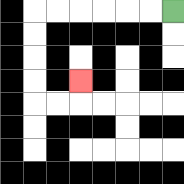{'start': '[7, 0]', 'end': '[3, 3]', 'path_directions': 'L,L,L,L,L,L,D,D,D,D,R,R,U', 'path_coordinates': '[[7, 0], [6, 0], [5, 0], [4, 0], [3, 0], [2, 0], [1, 0], [1, 1], [1, 2], [1, 3], [1, 4], [2, 4], [3, 4], [3, 3]]'}